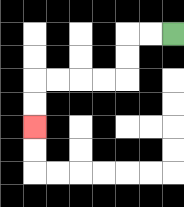{'start': '[7, 1]', 'end': '[1, 5]', 'path_directions': 'L,L,D,D,L,L,L,L,D,D', 'path_coordinates': '[[7, 1], [6, 1], [5, 1], [5, 2], [5, 3], [4, 3], [3, 3], [2, 3], [1, 3], [1, 4], [1, 5]]'}